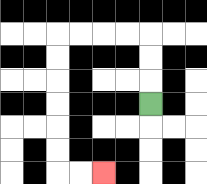{'start': '[6, 4]', 'end': '[4, 7]', 'path_directions': 'U,U,U,L,L,L,L,D,D,D,D,D,D,R,R', 'path_coordinates': '[[6, 4], [6, 3], [6, 2], [6, 1], [5, 1], [4, 1], [3, 1], [2, 1], [2, 2], [2, 3], [2, 4], [2, 5], [2, 6], [2, 7], [3, 7], [4, 7]]'}